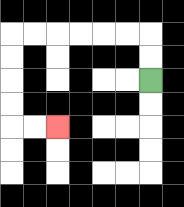{'start': '[6, 3]', 'end': '[2, 5]', 'path_directions': 'U,U,L,L,L,L,L,L,D,D,D,D,R,R', 'path_coordinates': '[[6, 3], [6, 2], [6, 1], [5, 1], [4, 1], [3, 1], [2, 1], [1, 1], [0, 1], [0, 2], [0, 3], [0, 4], [0, 5], [1, 5], [2, 5]]'}